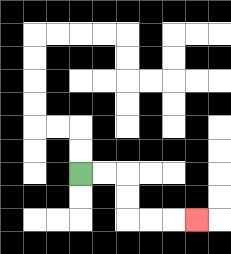{'start': '[3, 7]', 'end': '[8, 9]', 'path_directions': 'R,R,D,D,R,R,R', 'path_coordinates': '[[3, 7], [4, 7], [5, 7], [5, 8], [5, 9], [6, 9], [7, 9], [8, 9]]'}